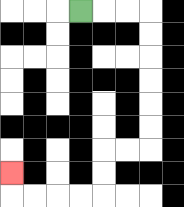{'start': '[3, 0]', 'end': '[0, 7]', 'path_directions': 'R,R,R,D,D,D,D,D,D,L,L,D,D,L,L,L,L,U', 'path_coordinates': '[[3, 0], [4, 0], [5, 0], [6, 0], [6, 1], [6, 2], [6, 3], [6, 4], [6, 5], [6, 6], [5, 6], [4, 6], [4, 7], [4, 8], [3, 8], [2, 8], [1, 8], [0, 8], [0, 7]]'}